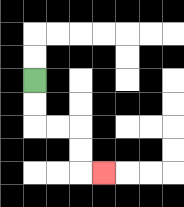{'start': '[1, 3]', 'end': '[4, 7]', 'path_directions': 'D,D,R,R,D,D,R', 'path_coordinates': '[[1, 3], [1, 4], [1, 5], [2, 5], [3, 5], [3, 6], [3, 7], [4, 7]]'}